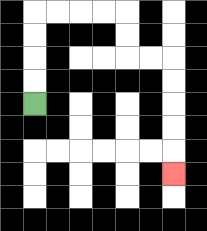{'start': '[1, 4]', 'end': '[7, 7]', 'path_directions': 'U,U,U,U,R,R,R,R,D,D,R,R,D,D,D,D,D', 'path_coordinates': '[[1, 4], [1, 3], [1, 2], [1, 1], [1, 0], [2, 0], [3, 0], [4, 0], [5, 0], [5, 1], [5, 2], [6, 2], [7, 2], [7, 3], [7, 4], [7, 5], [7, 6], [7, 7]]'}